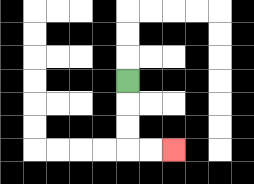{'start': '[5, 3]', 'end': '[7, 6]', 'path_directions': 'D,D,D,R,R', 'path_coordinates': '[[5, 3], [5, 4], [5, 5], [5, 6], [6, 6], [7, 6]]'}